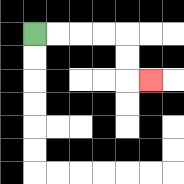{'start': '[1, 1]', 'end': '[6, 3]', 'path_directions': 'R,R,R,R,D,D,R', 'path_coordinates': '[[1, 1], [2, 1], [3, 1], [4, 1], [5, 1], [5, 2], [5, 3], [6, 3]]'}